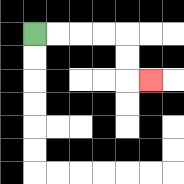{'start': '[1, 1]', 'end': '[6, 3]', 'path_directions': 'R,R,R,R,D,D,R', 'path_coordinates': '[[1, 1], [2, 1], [3, 1], [4, 1], [5, 1], [5, 2], [5, 3], [6, 3]]'}